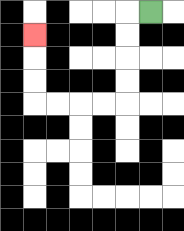{'start': '[6, 0]', 'end': '[1, 1]', 'path_directions': 'L,D,D,D,D,L,L,L,L,U,U,U', 'path_coordinates': '[[6, 0], [5, 0], [5, 1], [5, 2], [5, 3], [5, 4], [4, 4], [3, 4], [2, 4], [1, 4], [1, 3], [1, 2], [1, 1]]'}